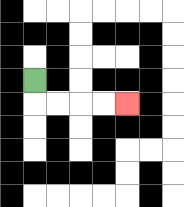{'start': '[1, 3]', 'end': '[5, 4]', 'path_directions': 'D,R,R,R,R', 'path_coordinates': '[[1, 3], [1, 4], [2, 4], [3, 4], [4, 4], [5, 4]]'}